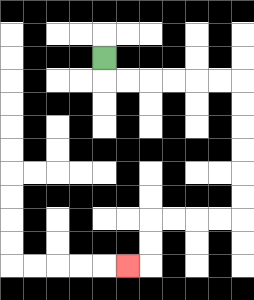{'start': '[4, 2]', 'end': '[5, 11]', 'path_directions': 'D,R,R,R,R,R,R,D,D,D,D,D,D,L,L,L,L,D,D,L', 'path_coordinates': '[[4, 2], [4, 3], [5, 3], [6, 3], [7, 3], [8, 3], [9, 3], [10, 3], [10, 4], [10, 5], [10, 6], [10, 7], [10, 8], [10, 9], [9, 9], [8, 9], [7, 9], [6, 9], [6, 10], [6, 11], [5, 11]]'}